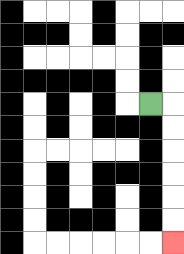{'start': '[6, 4]', 'end': '[7, 10]', 'path_directions': 'R,D,D,D,D,D,D', 'path_coordinates': '[[6, 4], [7, 4], [7, 5], [7, 6], [7, 7], [7, 8], [7, 9], [7, 10]]'}